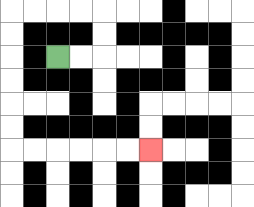{'start': '[2, 2]', 'end': '[6, 6]', 'path_directions': 'R,R,U,U,L,L,L,L,D,D,D,D,D,D,R,R,R,R,R,R', 'path_coordinates': '[[2, 2], [3, 2], [4, 2], [4, 1], [4, 0], [3, 0], [2, 0], [1, 0], [0, 0], [0, 1], [0, 2], [0, 3], [0, 4], [0, 5], [0, 6], [1, 6], [2, 6], [3, 6], [4, 6], [5, 6], [6, 6]]'}